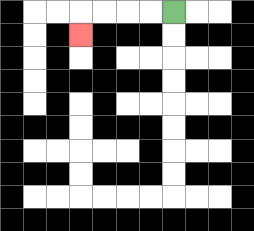{'start': '[7, 0]', 'end': '[3, 1]', 'path_directions': 'L,L,L,L,D', 'path_coordinates': '[[7, 0], [6, 0], [5, 0], [4, 0], [3, 0], [3, 1]]'}